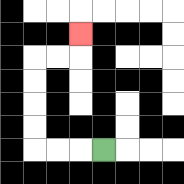{'start': '[4, 6]', 'end': '[3, 1]', 'path_directions': 'L,L,L,U,U,U,U,R,R,U', 'path_coordinates': '[[4, 6], [3, 6], [2, 6], [1, 6], [1, 5], [1, 4], [1, 3], [1, 2], [2, 2], [3, 2], [3, 1]]'}